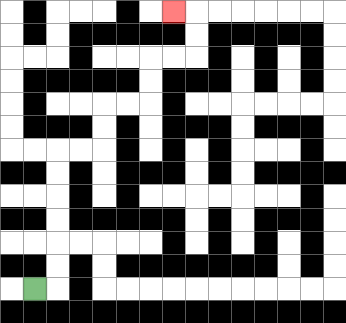{'start': '[1, 12]', 'end': '[7, 0]', 'path_directions': 'R,U,U,U,U,U,U,R,R,U,U,R,R,U,U,R,R,U,U,L', 'path_coordinates': '[[1, 12], [2, 12], [2, 11], [2, 10], [2, 9], [2, 8], [2, 7], [2, 6], [3, 6], [4, 6], [4, 5], [4, 4], [5, 4], [6, 4], [6, 3], [6, 2], [7, 2], [8, 2], [8, 1], [8, 0], [7, 0]]'}